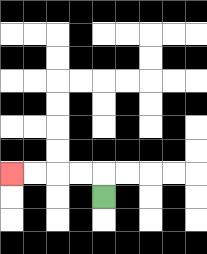{'start': '[4, 8]', 'end': '[0, 7]', 'path_directions': 'U,L,L,L,L', 'path_coordinates': '[[4, 8], [4, 7], [3, 7], [2, 7], [1, 7], [0, 7]]'}